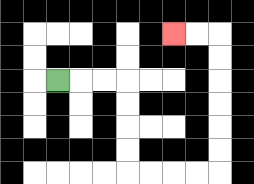{'start': '[2, 3]', 'end': '[7, 1]', 'path_directions': 'R,R,R,D,D,D,D,R,R,R,R,U,U,U,U,U,U,L,L', 'path_coordinates': '[[2, 3], [3, 3], [4, 3], [5, 3], [5, 4], [5, 5], [5, 6], [5, 7], [6, 7], [7, 7], [8, 7], [9, 7], [9, 6], [9, 5], [9, 4], [9, 3], [9, 2], [9, 1], [8, 1], [7, 1]]'}